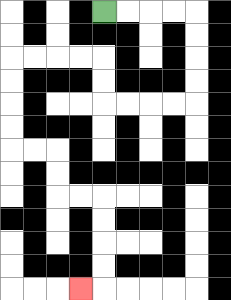{'start': '[4, 0]', 'end': '[3, 12]', 'path_directions': 'R,R,R,R,D,D,D,D,L,L,L,L,U,U,L,L,L,L,D,D,D,D,R,R,D,D,R,R,D,D,D,D,L', 'path_coordinates': '[[4, 0], [5, 0], [6, 0], [7, 0], [8, 0], [8, 1], [8, 2], [8, 3], [8, 4], [7, 4], [6, 4], [5, 4], [4, 4], [4, 3], [4, 2], [3, 2], [2, 2], [1, 2], [0, 2], [0, 3], [0, 4], [0, 5], [0, 6], [1, 6], [2, 6], [2, 7], [2, 8], [3, 8], [4, 8], [4, 9], [4, 10], [4, 11], [4, 12], [3, 12]]'}